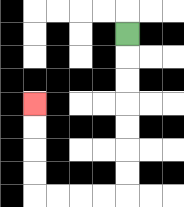{'start': '[5, 1]', 'end': '[1, 4]', 'path_directions': 'D,D,D,D,D,D,D,L,L,L,L,U,U,U,U', 'path_coordinates': '[[5, 1], [5, 2], [5, 3], [5, 4], [5, 5], [5, 6], [5, 7], [5, 8], [4, 8], [3, 8], [2, 8], [1, 8], [1, 7], [1, 6], [1, 5], [1, 4]]'}